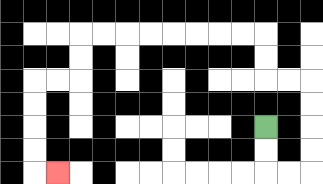{'start': '[11, 5]', 'end': '[2, 7]', 'path_directions': 'D,D,R,R,U,U,U,U,L,L,U,U,L,L,L,L,L,L,L,L,D,D,L,L,D,D,D,D,R', 'path_coordinates': '[[11, 5], [11, 6], [11, 7], [12, 7], [13, 7], [13, 6], [13, 5], [13, 4], [13, 3], [12, 3], [11, 3], [11, 2], [11, 1], [10, 1], [9, 1], [8, 1], [7, 1], [6, 1], [5, 1], [4, 1], [3, 1], [3, 2], [3, 3], [2, 3], [1, 3], [1, 4], [1, 5], [1, 6], [1, 7], [2, 7]]'}